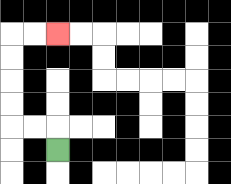{'start': '[2, 6]', 'end': '[2, 1]', 'path_directions': 'U,L,L,U,U,U,U,R,R', 'path_coordinates': '[[2, 6], [2, 5], [1, 5], [0, 5], [0, 4], [0, 3], [0, 2], [0, 1], [1, 1], [2, 1]]'}